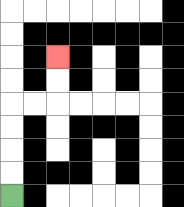{'start': '[0, 8]', 'end': '[2, 2]', 'path_directions': 'U,U,U,U,R,R,U,U', 'path_coordinates': '[[0, 8], [0, 7], [0, 6], [0, 5], [0, 4], [1, 4], [2, 4], [2, 3], [2, 2]]'}